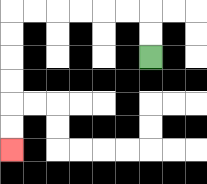{'start': '[6, 2]', 'end': '[0, 6]', 'path_directions': 'U,U,L,L,L,L,L,L,D,D,D,D,D,D', 'path_coordinates': '[[6, 2], [6, 1], [6, 0], [5, 0], [4, 0], [3, 0], [2, 0], [1, 0], [0, 0], [0, 1], [0, 2], [0, 3], [0, 4], [0, 5], [0, 6]]'}